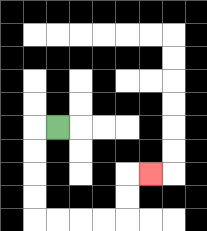{'start': '[2, 5]', 'end': '[6, 7]', 'path_directions': 'L,D,D,D,D,R,R,R,R,U,U,R', 'path_coordinates': '[[2, 5], [1, 5], [1, 6], [1, 7], [1, 8], [1, 9], [2, 9], [3, 9], [4, 9], [5, 9], [5, 8], [5, 7], [6, 7]]'}